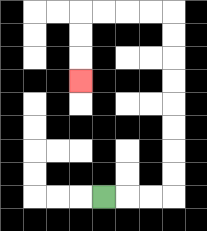{'start': '[4, 8]', 'end': '[3, 3]', 'path_directions': 'R,R,R,U,U,U,U,U,U,U,U,L,L,L,L,D,D,D', 'path_coordinates': '[[4, 8], [5, 8], [6, 8], [7, 8], [7, 7], [7, 6], [7, 5], [7, 4], [7, 3], [7, 2], [7, 1], [7, 0], [6, 0], [5, 0], [4, 0], [3, 0], [3, 1], [3, 2], [3, 3]]'}